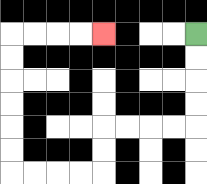{'start': '[8, 1]', 'end': '[4, 1]', 'path_directions': 'D,D,D,D,L,L,L,L,D,D,L,L,L,L,U,U,U,U,U,U,R,R,R,R', 'path_coordinates': '[[8, 1], [8, 2], [8, 3], [8, 4], [8, 5], [7, 5], [6, 5], [5, 5], [4, 5], [4, 6], [4, 7], [3, 7], [2, 7], [1, 7], [0, 7], [0, 6], [0, 5], [0, 4], [0, 3], [0, 2], [0, 1], [1, 1], [2, 1], [3, 1], [4, 1]]'}